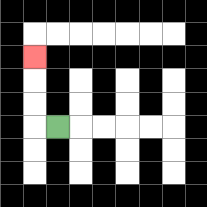{'start': '[2, 5]', 'end': '[1, 2]', 'path_directions': 'L,U,U,U', 'path_coordinates': '[[2, 5], [1, 5], [1, 4], [1, 3], [1, 2]]'}